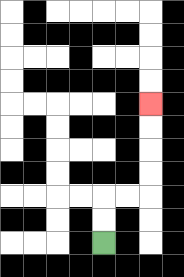{'start': '[4, 10]', 'end': '[6, 4]', 'path_directions': 'U,U,R,R,U,U,U,U', 'path_coordinates': '[[4, 10], [4, 9], [4, 8], [5, 8], [6, 8], [6, 7], [6, 6], [6, 5], [6, 4]]'}